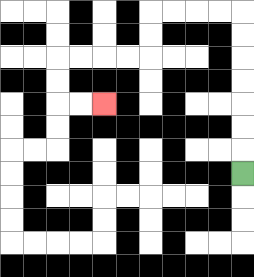{'start': '[10, 7]', 'end': '[4, 4]', 'path_directions': 'U,U,U,U,U,U,U,L,L,L,L,D,D,L,L,L,L,D,D,R,R', 'path_coordinates': '[[10, 7], [10, 6], [10, 5], [10, 4], [10, 3], [10, 2], [10, 1], [10, 0], [9, 0], [8, 0], [7, 0], [6, 0], [6, 1], [6, 2], [5, 2], [4, 2], [3, 2], [2, 2], [2, 3], [2, 4], [3, 4], [4, 4]]'}